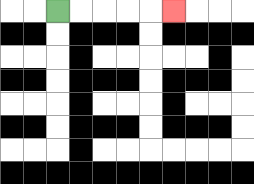{'start': '[2, 0]', 'end': '[7, 0]', 'path_directions': 'R,R,R,R,R', 'path_coordinates': '[[2, 0], [3, 0], [4, 0], [5, 0], [6, 0], [7, 0]]'}